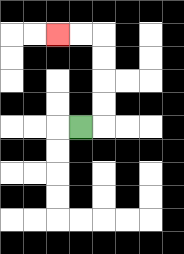{'start': '[3, 5]', 'end': '[2, 1]', 'path_directions': 'R,U,U,U,U,L,L', 'path_coordinates': '[[3, 5], [4, 5], [4, 4], [4, 3], [4, 2], [4, 1], [3, 1], [2, 1]]'}